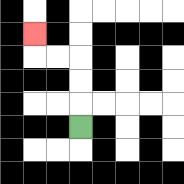{'start': '[3, 5]', 'end': '[1, 1]', 'path_directions': 'U,U,U,L,L,U', 'path_coordinates': '[[3, 5], [3, 4], [3, 3], [3, 2], [2, 2], [1, 2], [1, 1]]'}